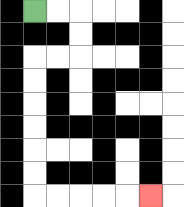{'start': '[1, 0]', 'end': '[6, 8]', 'path_directions': 'R,R,D,D,L,L,D,D,D,D,D,D,R,R,R,R,R', 'path_coordinates': '[[1, 0], [2, 0], [3, 0], [3, 1], [3, 2], [2, 2], [1, 2], [1, 3], [1, 4], [1, 5], [1, 6], [1, 7], [1, 8], [2, 8], [3, 8], [4, 8], [5, 8], [6, 8]]'}